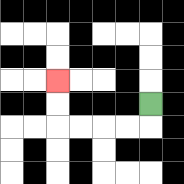{'start': '[6, 4]', 'end': '[2, 3]', 'path_directions': 'D,L,L,L,L,U,U', 'path_coordinates': '[[6, 4], [6, 5], [5, 5], [4, 5], [3, 5], [2, 5], [2, 4], [2, 3]]'}